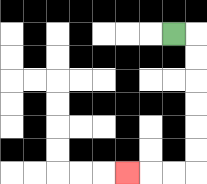{'start': '[7, 1]', 'end': '[5, 7]', 'path_directions': 'R,D,D,D,D,D,D,L,L,L', 'path_coordinates': '[[7, 1], [8, 1], [8, 2], [8, 3], [8, 4], [8, 5], [8, 6], [8, 7], [7, 7], [6, 7], [5, 7]]'}